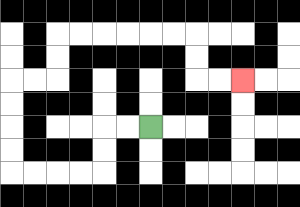{'start': '[6, 5]', 'end': '[10, 3]', 'path_directions': 'L,L,D,D,L,L,L,L,U,U,U,U,R,R,U,U,R,R,R,R,R,R,D,D,R,R', 'path_coordinates': '[[6, 5], [5, 5], [4, 5], [4, 6], [4, 7], [3, 7], [2, 7], [1, 7], [0, 7], [0, 6], [0, 5], [0, 4], [0, 3], [1, 3], [2, 3], [2, 2], [2, 1], [3, 1], [4, 1], [5, 1], [6, 1], [7, 1], [8, 1], [8, 2], [8, 3], [9, 3], [10, 3]]'}